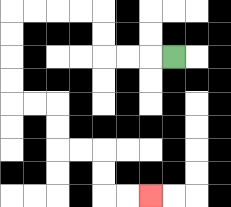{'start': '[7, 2]', 'end': '[6, 8]', 'path_directions': 'L,L,L,U,U,L,L,L,L,D,D,D,D,R,R,D,D,R,R,D,D,R,R', 'path_coordinates': '[[7, 2], [6, 2], [5, 2], [4, 2], [4, 1], [4, 0], [3, 0], [2, 0], [1, 0], [0, 0], [0, 1], [0, 2], [0, 3], [0, 4], [1, 4], [2, 4], [2, 5], [2, 6], [3, 6], [4, 6], [4, 7], [4, 8], [5, 8], [6, 8]]'}